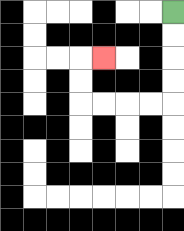{'start': '[7, 0]', 'end': '[4, 2]', 'path_directions': 'D,D,D,D,L,L,L,L,U,U,R', 'path_coordinates': '[[7, 0], [7, 1], [7, 2], [7, 3], [7, 4], [6, 4], [5, 4], [4, 4], [3, 4], [3, 3], [3, 2], [4, 2]]'}